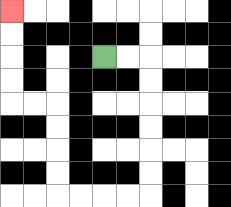{'start': '[4, 2]', 'end': '[0, 0]', 'path_directions': 'R,R,D,D,D,D,D,D,L,L,L,L,U,U,U,U,L,L,U,U,U,U', 'path_coordinates': '[[4, 2], [5, 2], [6, 2], [6, 3], [6, 4], [6, 5], [6, 6], [6, 7], [6, 8], [5, 8], [4, 8], [3, 8], [2, 8], [2, 7], [2, 6], [2, 5], [2, 4], [1, 4], [0, 4], [0, 3], [0, 2], [0, 1], [0, 0]]'}